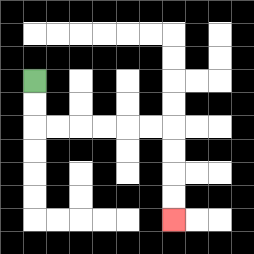{'start': '[1, 3]', 'end': '[7, 9]', 'path_directions': 'D,D,R,R,R,R,R,R,D,D,D,D', 'path_coordinates': '[[1, 3], [1, 4], [1, 5], [2, 5], [3, 5], [4, 5], [5, 5], [6, 5], [7, 5], [7, 6], [7, 7], [7, 8], [7, 9]]'}